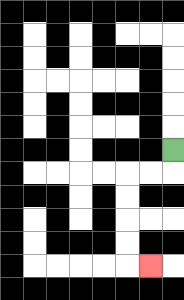{'start': '[7, 6]', 'end': '[6, 11]', 'path_directions': 'D,L,L,D,D,D,D,R', 'path_coordinates': '[[7, 6], [7, 7], [6, 7], [5, 7], [5, 8], [5, 9], [5, 10], [5, 11], [6, 11]]'}